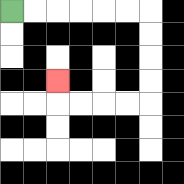{'start': '[0, 0]', 'end': '[2, 3]', 'path_directions': 'R,R,R,R,R,R,D,D,D,D,L,L,L,L,U', 'path_coordinates': '[[0, 0], [1, 0], [2, 0], [3, 0], [4, 0], [5, 0], [6, 0], [6, 1], [6, 2], [6, 3], [6, 4], [5, 4], [4, 4], [3, 4], [2, 4], [2, 3]]'}